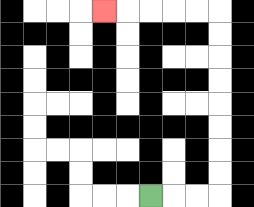{'start': '[6, 8]', 'end': '[4, 0]', 'path_directions': 'R,R,R,U,U,U,U,U,U,U,U,L,L,L,L,L', 'path_coordinates': '[[6, 8], [7, 8], [8, 8], [9, 8], [9, 7], [9, 6], [9, 5], [9, 4], [9, 3], [9, 2], [9, 1], [9, 0], [8, 0], [7, 0], [6, 0], [5, 0], [4, 0]]'}